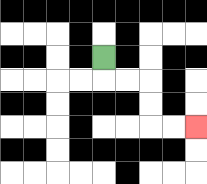{'start': '[4, 2]', 'end': '[8, 5]', 'path_directions': 'D,R,R,D,D,R,R', 'path_coordinates': '[[4, 2], [4, 3], [5, 3], [6, 3], [6, 4], [6, 5], [7, 5], [8, 5]]'}